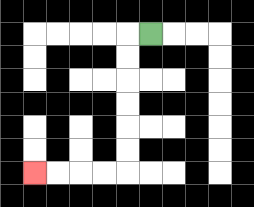{'start': '[6, 1]', 'end': '[1, 7]', 'path_directions': 'L,D,D,D,D,D,D,L,L,L,L', 'path_coordinates': '[[6, 1], [5, 1], [5, 2], [5, 3], [5, 4], [5, 5], [5, 6], [5, 7], [4, 7], [3, 7], [2, 7], [1, 7]]'}